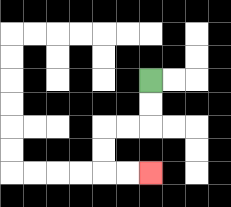{'start': '[6, 3]', 'end': '[6, 7]', 'path_directions': 'D,D,L,L,D,D,R,R', 'path_coordinates': '[[6, 3], [6, 4], [6, 5], [5, 5], [4, 5], [4, 6], [4, 7], [5, 7], [6, 7]]'}